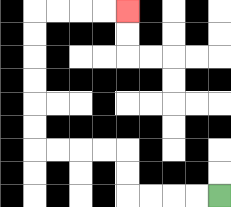{'start': '[9, 8]', 'end': '[5, 0]', 'path_directions': 'L,L,L,L,U,U,L,L,L,L,U,U,U,U,U,U,R,R,R,R', 'path_coordinates': '[[9, 8], [8, 8], [7, 8], [6, 8], [5, 8], [5, 7], [5, 6], [4, 6], [3, 6], [2, 6], [1, 6], [1, 5], [1, 4], [1, 3], [1, 2], [1, 1], [1, 0], [2, 0], [3, 0], [4, 0], [5, 0]]'}